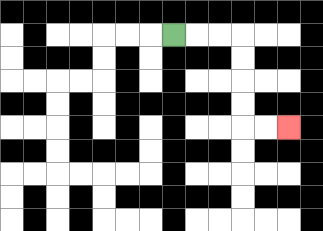{'start': '[7, 1]', 'end': '[12, 5]', 'path_directions': 'R,R,R,D,D,D,D,R,R', 'path_coordinates': '[[7, 1], [8, 1], [9, 1], [10, 1], [10, 2], [10, 3], [10, 4], [10, 5], [11, 5], [12, 5]]'}